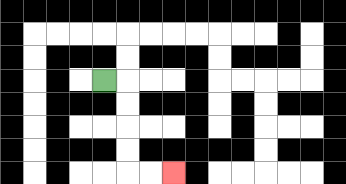{'start': '[4, 3]', 'end': '[7, 7]', 'path_directions': 'R,D,D,D,D,R,R', 'path_coordinates': '[[4, 3], [5, 3], [5, 4], [5, 5], [5, 6], [5, 7], [6, 7], [7, 7]]'}